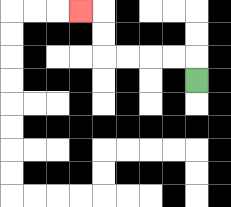{'start': '[8, 3]', 'end': '[3, 0]', 'path_directions': 'U,L,L,L,L,U,U,L', 'path_coordinates': '[[8, 3], [8, 2], [7, 2], [6, 2], [5, 2], [4, 2], [4, 1], [4, 0], [3, 0]]'}